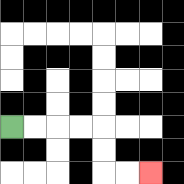{'start': '[0, 5]', 'end': '[6, 7]', 'path_directions': 'R,R,R,R,D,D,R,R', 'path_coordinates': '[[0, 5], [1, 5], [2, 5], [3, 5], [4, 5], [4, 6], [4, 7], [5, 7], [6, 7]]'}